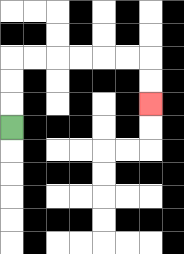{'start': '[0, 5]', 'end': '[6, 4]', 'path_directions': 'U,U,U,R,R,R,R,R,R,D,D', 'path_coordinates': '[[0, 5], [0, 4], [0, 3], [0, 2], [1, 2], [2, 2], [3, 2], [4, 2], [5, 2], [6, 2], [6, 3], [6, 4]]'}